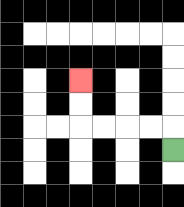{'start': '[7, 6]', 'end': '[3, 3]', 'path_directions': 'U,L,L,L,L,U,U', 'path_coordinates': '[[7, 6], [7, 5], [6, 5], [5, 5], [4, 5], [3, 5], [3, 4], [3, 3]]'}